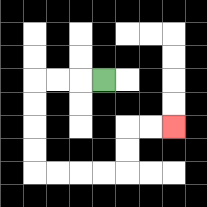{'start': '[4, 3]', 'end': '[7, 5]', 'path_directions': 'L,L,L,D,D,D,D,R,R,R,R,U,U,R,R', 'path_coordinates': '[[4, 3], [3, 3], [2, 3], [1, 3], [1, 4], [1, 5], [1, 6], [1, 7], [2, 7], [3, 7], [4, 7], [5, 7], [5, 6], [5, 5], [6, 5], [7, 5]]'}